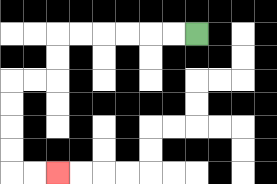{'start': '[8, 1]', 'end': '[2, 7]', 'path_directions': 'L,L,L,L,L,L,D,D,L,L,D,D,D,D,R,R', 'path_coordinates': '[[8, 1], [7, 1], [6, 1], [5, 1], [4, 1], [3, 1], [2, 1], [2, 2], [2, 3], [1, 3], [0, 3], [0, 4], [0, 5], [0, 6], [0, 7], [1, 7], [2, 7]]'}